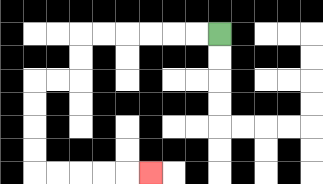{'start': '[9, 1]', 'end': '[6, 7]', 'path_directions': 'L,L,L,L,L,L,D,D,L,L,D,D,D,D,R,R,R,R,R', 'path_coordinates': '[[9, 1], [8, 1], [7, 1], [6, 1], [5, 1], [4, 1], [3, 1], [3, 2], [3, 3], [2, 3], [1, 3], [1, 4], [1, 5], [1, 6], [1, 7], [2, 7], [3, 7], [4, 7], [5, 7], [6, 7]]'}